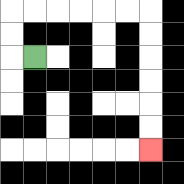{'start': '[1, 2]', 'end': '[6, 6]', 'path_directions': 'L,U,U,R,R,R,R,R,R,D,D,D,D,D,D', 'path_coordinates': '[[1, 2], [0, 2], [0, 1], [0, 0], [1, 0], [2, 0], [3, 0], [4, 0], [5, 0], [6, 0], [6, 1], [6, 2], [6, 3], [6, 4], [6, 5], [6, 6]]'}